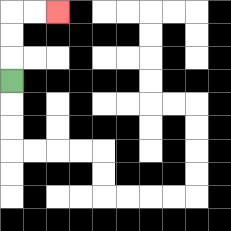{'start': '[0, 3]', 'end': '[2, 0]', 'path_directions': 'U,U,U,R,R', 'path_coordinates': '[[0, 3], [0, 2], [0, 1], [0, 0], [1, 0], [2, 0]]'}